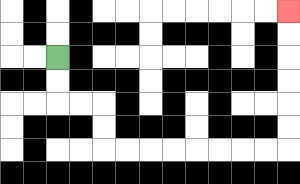{'start': '[2, 2]', 'end': '[12, 0]', 'path_directions': 'D,D,R,R,D,D,R,R,R,R,R,R,R,R,U,U,U,U,U,U', 'path_coordinates': '[[2, 2], [2, 3], [2, 4], [3, 4], [4, 4], [4, 5], [4, 6], [5, 6], [6, 6], [7, 6], [8, 6], [9, 6], [10, 6], [11, 6], [12, 6], [12, 5], [12, 4], [12, 3], [12, 2], [12, 1], [12, 0]]'}